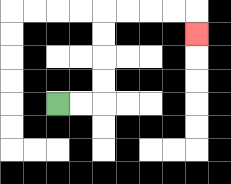{'start': '[2, 4]', 'end': '[8, 1]', 'path_directions': 'R,R,U,U,U,U,R,R,R,R,D', 'path_coordinates': '[[2, 4], [3, 4], [4, 4], [4, 3], [4, 2], [4, 1], [4, 0], [5, 0], [6, 0], [7, 0], [8, 0], [8, 1]]'}